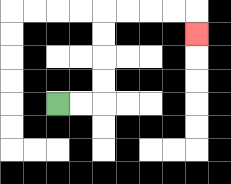{'start': '[2, 4]', 'end': '[8, 1]', 'path_directions': 'R,R,U,U,U,U,R,R,R,R,D', 'path_coordinates': '[[2, 4], [3, 4], [4, 4], [4, 3], [4, 2], [4, 1], [4, 0], [5, 0], [6, 0], [7, 0], [8, 0], [8, 1]]'}